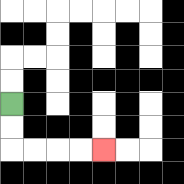{'start': '[0, 4]', 'end': '[4, 6]', 'path_directions': 'D,D,R,R,R,R', 'path_coordinates': '[[0, 4], [0, 5], [0, 6], [1, 6], [2, 6], [3, 6], [4, 6]]'}